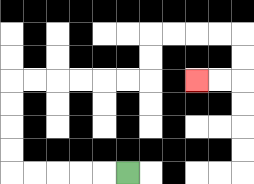{'start': '[5, 7]', 'end': '[8, 3]', 'path_directions': 'L,L,L,L,L,U,U,U,U,R,R,R,R,R,R,U,U,R,R,R,R,D,D,L,L', 'path_coordinates': '[[5, 7], [4, 7], [3, 7], [2, 7], [1, 7], [0, 7], [0, 6], [0, 5], [0, 4], [0, 3], [1, 3], [2, 3], [3, 3], [4, 3], [5, 3], [6, 3], [6, 2], [6, 1], [7, 1], [8, 1], [9, 1], [10, 1], [10, 2], [10, 3], [9, 3], [8, 3]]'}